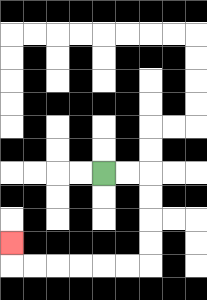{'start': '[4, 7]', 'end': '[0, 10]', 'path_directions': 'R,R,D,D,D,D,L,L,L,L,L,L,U', 'path_coordinates': '[[4, 7], [5, 7], [6, 7], [6, 8], [6, 9], [6, 10], [6, 11], [5, 11], [4, 11], [3, 11], [2, 11], [1, 11], [0, 11], [0, 10]]'}